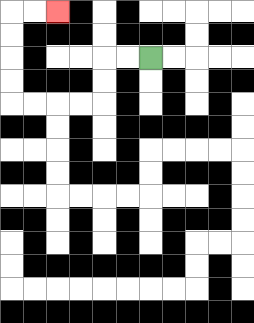{'start': '[6, 2]', 'end': '[2, 0]', 'path_directions': 'L,L,D,D,L,L,L,L,U,U,U,U,R,R', 'path_coordinates': '[[6, 2], [5, 2], [4, 2], [4, 3], [4, 4], [3, 4], [2, 4], [1, 4], [0, 4], [0, 3], [0, 2], [0, 1], [0, 0], [1, 0], [2, 0]]'}